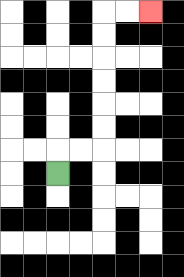{'start': '[2, 7]', 'end': '[6, 0]', 'path_directions': 'U,R,R,U,U,U,U,U,U,R,R', 'path_coordinates': '[[2, 7], [2, 6], [3, 6], [4, 6], [4, 5], [4, 4], [4, 3], [4, 2], [4, 1], [4, 0], [5, 0], [6, 0]]'}